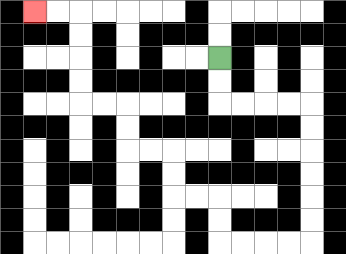{'start': '[9, 2]', 'end': '[1, 0]', 'path_directions': 'D,D,R,R,R,R,D,D,D,D,D,D,L,L,L,L,U,U,L,L,U,U,L,L,U,U,L,L,U,U,U,U,L,L', 'path_coordinates': '[[9, 2], [9, 3], [9, 4], [10, 4], [11, 4], [12, 4], [13, 4], [13, 5], [13, 6], [13, 7], [13, 8], [13, 9], [13, 10], [12, 10], [11, 10], [10, 10], [9, 10], [9, 9], [9, 8], [8, 8], [7, 8], [7, 7], [7, 6], [6, 6], [5, 6], [5, 5], [5, 4], [4, 4], [3, 4], [3, 3], [3, 2], [3, 1], [3, 0], [2, 0], [1, 0]]'}